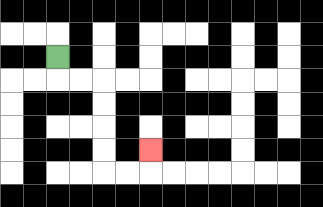{'start': '[2, 2]', 'end': '[6, 6]', 'path_directions': 'D,R,R,D,D,D,D,R,R,U', 'path_coordinates': '[[2, 2], [2, 3], [3, 3], [4, 3], [4, 4], [4, 5], [4, 6], [4, 7], [5, 7], [6, 7], [6, 6]]'}